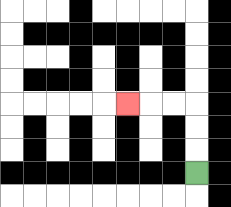{'start': '[8, 7]', 'end': '[5, 4]', 'path_directions': 'U,U,U,L,L,L', 'path_coordinates': '[[8, 7], [8, 6], [8, 5], [8, 4], [7, 4], [6, 4], [5, 4]]'}